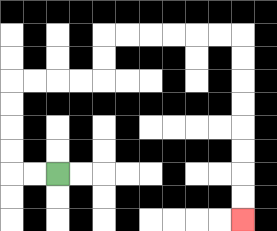{'start': '[2, 7]', 'end': '[10, 9]', 'path_directions': 'L,L,U,U,U,U,R,R,R,R,U,U,R,R,R,R,R,R,D,D,D,D,D,D,D,D', 'path_coordinates': '[[2, 7], [1, 7], [0, 7], [0, 6], [0, 5], [0, 4], [0, 3], [1, 3], [2, 3], [3, 3], [4, 3], [4, 2], [4, 1], [5, 1], [6, 1], [7, 1], [8, 1], [9, 1], [10, 1], [10, 2], [10, 3], [10, 4], [10, 5], [10, 6], [10, 7], [10, 8], [10, 9]]'}